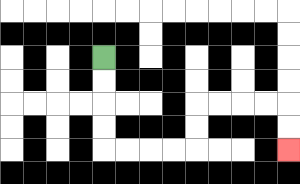{'start': '[4, 2]', 'end': '[12, 6]', 'path_directions': 'D,D,D,D,R,R,R,R,U,U,R,R,R,R,D,D', 'path_coordinates': '[[4, 2], [4, 3], [4, 4], [4, 5], [4, 6], [5, 6], [6, 6], [7, 6], [8, 6], [8, 5], [8, 4], [9, 4], [10, 4], [11, 4], [12, 4], [12, 5], [12, 6]]'}